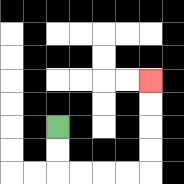{'start': '[2, 5]', 'end': '[6, 3]', 'path_directions': 'D,D,R,R,R,R,U,U,U,U', 'path_coordinates': '[[2, 5], [2, 6], [2, 7], [3, 7], [4, 7], [5, 7], [6, 7], [6, 6], [6, 5], [6, 4], [6, 3]]'}